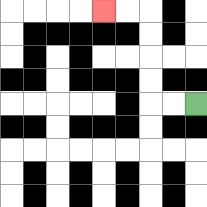{'start': '[8, 4]', 'end': '[4, 0]', 'path_directions': 'L,L,U,U,U,U,L,L', 'path_coordinates': '[[8, 4], [7, 4], [6, 4], [6, 3], [6, 2], [6, 1], [6, 0], [5, 0], [4, 0]]'}